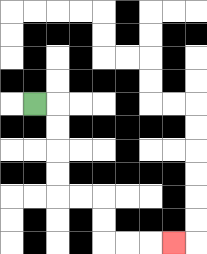{'start': '[1, 4]', 'end': '[7, 10]', 'path_directions': 'R,D,D,D,D,R,R,D,D,R,R,R', 'path_coordinates': '[[1, 4], [2, 4], [2, 5], [2, 6], [2, 7], [2, 8], [3, 8], [4, 8], [4, 9], [4, 10], [5, 10], [6, 10], [7, 10]]'}